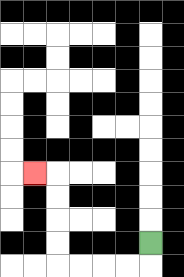{'start': '[6, 10]', 'end': '[1, 7]', 'path_directions': 'D,L,L,L,L,U,U,U,U,L', 'path_coordinates': '[[6, 10], [6, 11], [5, 11], [4, 11], [3, 11], [2, 11], [2, 10], [2, 9], [2, 8], [2, 7], [1, 7]]'}